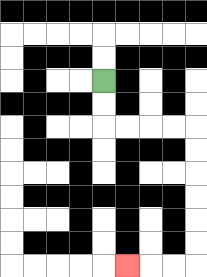{'start': '[4, 3]', 'end': '[5, 11]', 'path_directions': 'D,D,R,R,R,R,D,D,D,D,D,D,L,L,L', 'path_coordinates': '[[4, 3], [4, 4], [4, 5], [5, 5], [6, 5], [7, 5], [8, 5], [8, 6], [8, 7], [8, 8], [8, 9], [8, 10], [8, 11], [7, 11], [6, 11], [5, 11]]'}